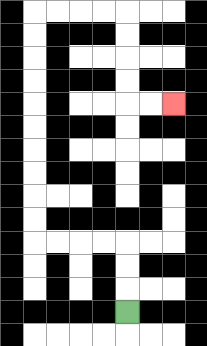{'start': '[5, 13]', 'end': '[7, 4]', 'path_directions': 'U,U,U,L,L,L,L,U,U,U,U,U,U,U,U,U,U,R,R,R,R,D,D,D,D,R,R', 'path_coordinates': '[[5, 13], [5, 12], [5, 11], [5, 10], [4, 10], [3, 10], [2, 10], [1, 10], [1, 9], [1, 8], [1, 7], [1, 6], [1, 5], [1, 4], [1, 3], [1, 2], [1, 1], [1, 0], [2, 0], [3, 0], [4, 0], [5, 0], [5, 1], [5, 2], [5, 3], [5, 4], [6, 4], [7, 4]]'}